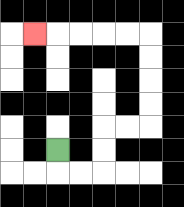{'start': '[2, 6]', 'end': '[1, 1]', 'path_directions': 'D,R,R,U,U,R,R,U,U,U,U,L,L,L,L,L', 'path_coordinates': '[[2, 6], [2, 7], [3, 7], [4, 7], [4, 6], [4, 5], [5, 5], [6, 5], [6, 4], [6, 3], [6, 2], [6, 1], [5, 1], [4, 1], [3, 1], [2, 1], [1, 1]]'}